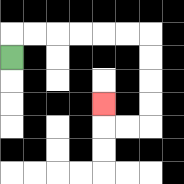{'start': '[0, 2]', 'end': '[4, 4]', 'path_directions': 'U,R,R,R,R,R,R,D,D,D,D,L,L,U', 'path_coordinates': '[[0, 2], [0, 1], [1, 1], [2, 1], [3, 1], [4, 1], [5, 1], [6, 1], [6, 2], [6, 3], [6, 4], [6, 5], [5, 5], [4, 5], [4, 4]]'}